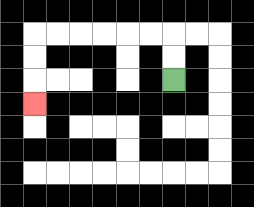{'start': '[7, 3]', 'end': '[1, 4]', 'path_directions': 'U,U,L,L,L,L,L,L,D,D,D', 'path_coordinates': '[[7, 3], [7, 2], [7, 1], [6, 1], [5, 1], [4, 1], [3, 1], [2, 1], [1, 1], [1, 2], [1, 3], [1, 4]]'}